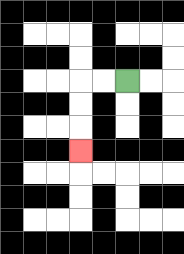{'start': '[5, 3]', 'end': '[3, 6]', 'path_directions': 'L,L,D,D,D', 'path_coordinates': '[[5, 3], [4, 3], [3, 3], [3, 4], [3, 5], [3, 6]]'}